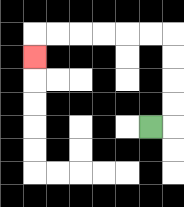{'start': '[6, 5]', 'end': '[1, 2]', 'path_directions': 'R,U,U,U,U,L,L,L,L,L,L,D', 'path_coordinates': '[[6, 5], [7, 5], [7, 4], [7, 3], [7, 2], [7, 1], [6, 1], [5, 1], [4, 1], [3, 1], [2, 1], [1, 1], [1, 2]]'}